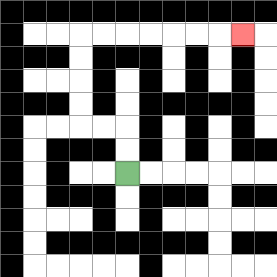{'start': '[5, 7]', 'end': '[10, 1]', 'path_directions': 'U,U,L,L,U,U,U,U,R,R,R,R,R,R,R', 'path_coordinates': '[[5, 7], [5, 6], [5, 5], [4, 5], [3, 5], [3, 4], [3, 3], [3, 2], [3, 1], [4, 1], [5, 1], [6, 1], [7, 1], [8, 1], [9, 1], [10, 1]]'}